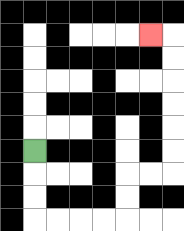{'start': '[1, 6]', 'end': '[6, 1]', 'path_directions': 'D,D,D,R,R,R,R,U,U,R,R,U,U,U,U,U,U,L', 'path_coordinates': '[[1, 6], [1, 7], [1, 8], [1, 9], [2, 9], [3, 9], [4, 9], [5, 9], [5, 8], [5, 7], [6, 7], [7, 7], [7, 6], [7, 5], [7, 4], [7, 3], [7, 2], [7, 1], [6, 1]]'}